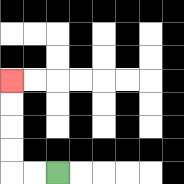{'start': '[2, 7]', 'end': '[0, 3]', 'path_directions': 'L,L,U,U,U,U', 'path_coordinates': '[[2, 7], [1, 7], [0, 7], [0, 6], [0, 5], [0, 4], [0, 3]]'}